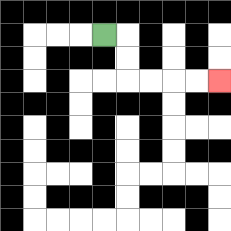{'start': '[4, 1]', 'end': '[9, 3]', 'path_directions': 'R,D,D,R,R,R,R', 'path_coordinates': '[[4, 1], [5, 1], [5, 2], [5, 3], [6, 3], [7, 3], [8, 3], [9, 3]]'}